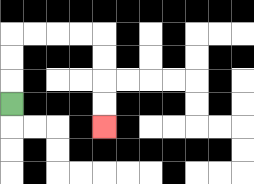{'start': '[0, 4]', 'end': '[4, 5]', 'path_directions': 'U,U,U,R,R,R,R,D,D,D,D', 'path_coordinates': '[[0, 4], [0, 3], [0, 2], [0, 1], [1, 1], [2, 1], [3, 1], [4, 1], [4, 2], [4, 3], [4, 4], [4, 5]]'}